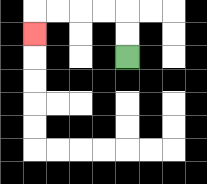{'start': '[5, 2]', 'end': '[1, 1]', 'path_directions': 'U,U,L,L,L,L,D', 'path_coordinates': '[[5, 2], [5, 1], [5, 0], [4, 0], [3, 0], [2, 0], [1, 0], [1, 1]]'}